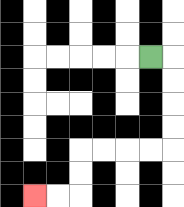{'start': '[6, 2]', 'end': '[1, 8]', 'path_directions': 'R,D,D,D,D,L,L,L,L,D,D,L,L', 'path_coordinates': '[[6, 2], [7, 2], [7, 3], [7, 4], [7, 5], [7, 6], [6, 6], [5, 6], [4, 6], [3, 6], [3, 7], [3, 8], [2, 8], [1, 8]]'}